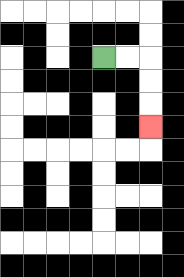{'start': '[4, 2]', 'end': '[6, 5]', 'path_directions': 'R,R,D,D,D', 'path_coordinates': '[[4, 2], [5, 2], [6, 2], [6, 3], [6, 4], [6, 5]]'}